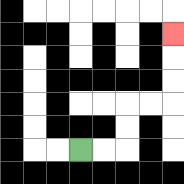{'start': '[3, 6]', 'end': '[7, 1]', 'path_directions': 'R,R,U,U,R,R,U,U,U', 'path_coordinates': '[[3, 6], [4, 6], [5, 6], [5, 5], [5, 4], [6, 4], [7, 4], [7, 3], [7, 2], [7, 1]]'}